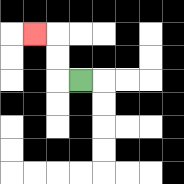{'start': '[3, 3]', 'end': '[1, 1]', 'path_directions': 'L,U,U,L', 'path_coordinates': '[[3, 3], [2, 3], [2, 2], [2, 1], [1, 1]]'}